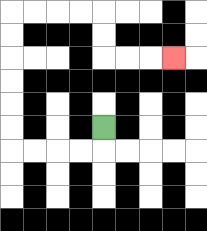{'start': '[4, 5]', 'end': '[7, 2]', 'path_directions': 'D,L,L,L,L,U,U,U,U,U,U,R,R,R,R,D,D,R,R,R', 'path_coordinates': '[[4, 5], [4, 6], [3, 6], [2, 6], [1, 6], [0, 6], [0, 5], [0, 4], [0, 3], [0, 2], [0, 1], [0, 0], [1, 0], [2, 0], [3, 0], [4, 0], [4, 1], [4, 2], [5, 2], [6, 2], [7, 2]]'}